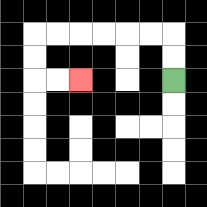{'start': '[7, 3]', 'end': '[3, 3]', 'path_directions': 'U,U,L,L,L,L,L,L,D,D,R,R', 'path_coordinates': '[[7, 3], [7, 2], [7, 1], [6, 1], [5, 1], [4, 1], [3, 1], [2, 1], [1, 1], [1, 2], [1, 3], [2, 3], [3, 3]]'}